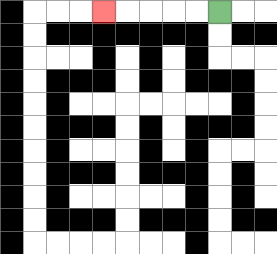{'start': '[9, 0]', 'end': '[4, 0]', 'path_directions': 'L,L,L,L,L', 'path_coordinates': '[[9, 0], [8, 0], [7, 0], [6, 0], [5, 0], [4, 0]]'}